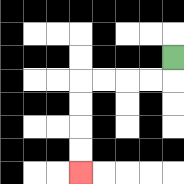{'start': '[7, 2]', 'end': '[3, 7]', 'path_directions': 'D,L,L,L,L,D,D,D,D', 'path_coordinates': '[[7, 2], [7, 3], [6, 3], [5, 3], [4, 3], [3, 3], [3, 4], [3, 5], [3, 6], [3, 7]]'}